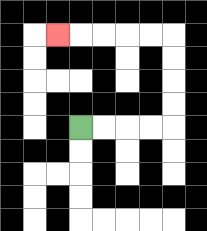{'start': '[3, 5]', 'end': '[2, 1]', 'path_directions': 'R,R,R,R,U,U,U,U,L,L,L,L,L', 'path_coordinates': '[[3, 5], [4, 5], [5, 5], [6, 5], [7, 5], [7, 4], [7, 3], [7, 2], [7, 1], [6, 1], [5, 1], [4, 1], [3, 1], [2, 1]]'}